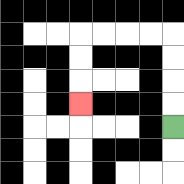{'start': '[7, 5]', 'end': '[3, 4]', 'path_directions': 'U,U,U,U,L,L,L,L,D,D,D', 'path_coordinates': '[[7, 5], [7, 4], [7, 3], [7, 2], [7, 1], [6, 1], [5, 1], [4, 1], [3, 1], [3, 2], [3, 3], [3, 4]]'}